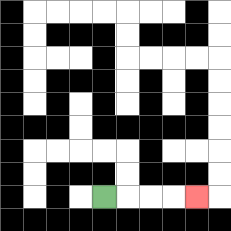{'start': '[4, 8]', 'end': '[8, 8]', 'path_directions': 'R,R,R,R', 'path_coordinates': '[[4, 8], [5, 8], [6, 8], [7, 8], [8, 8]]'}